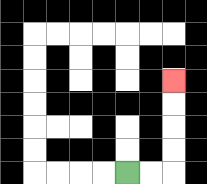{'start': '[5, 7]', 'end': '[7, 3]', 'path_directions': 'R,R,U,U,U,U', 'path_coordinates': '[[5, 7], [6, 7], [7, 7], [7, 6], [7, 5], [7, 4], [7, 3]]'}